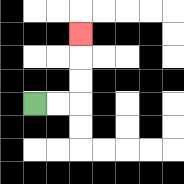{'start': '[1, 4]', 'end': '[3, 1]', 'path_directions': 'R,R,U,U,U', 'path_coordinates': '[[1, 4], [2, 4], [3, 4], [3, 3], [3, 2], [3, 1]]'}